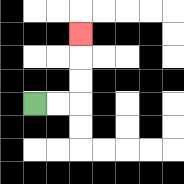{'start': '[1, 4]', 'end': '[3, 1]', 'path_directions': 'R,R,U,U,U', 'path_coordinates': '[[1, 4], [2, 4], [3, 4], [3, 3], [3, 2], [3, 1]]'}